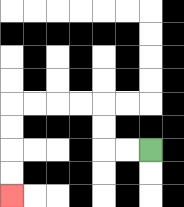{'start': '[6, 6]', 'end': '[0, 8]', 'path_directions': 'L,L,U,U,L,L,L,L,D,D,D,D', 'path_coordinates': '[[6, 6], [5, 6], [4, 6], [4, 5], [4, 4], [3, 4], [2, 4], [1, 4], [0, 4], [0, 5], [0, 6], [0, 7], [0, 8]]'}